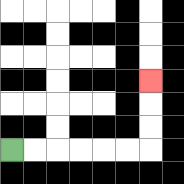{'start': '[0, 6]', 'end': '[6, 3]', 'path_directions': 'R,R,R,R,R,R,U,U,U', 'path_coordinates': '[[0, 6], [1, 6], [2, 6], [3, 6], [4, 6], [5, 6], [6, 6], [6, 5], [6, 4], [6, 3]]'}